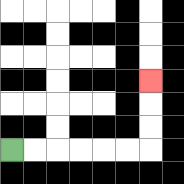{'start': '[0, 6]', 'end': '[6, 3]', 'path_directions': 'R,R,R,R,R,R,U,U,U', 'path_coordinates': '[[0, 6], [1, 6], [2, 6], [3, 6], [4, 6], [5, 6], [6, 6], [6, 5], [6, 4], [6, 3]]'}